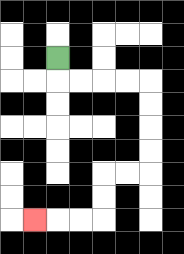{'start': '[2, 2]', 'end': '[1, 9]', 'path_directions': 'D,R,R,R,R,D,D,D,D,L,L,D,D,L,L,L', 'path_coordinates': '[[2, 2], [2, 3], [3, 3], [4, 3], [5, 3], [6, 3], [6, 4], [6, 5], [6, 6], [6, 7], [5, 7], [4, 7], [4, 8], [4, 9], [3, 9], [2, 9], [1, 9]]'}